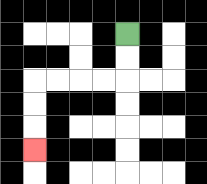{'start': '[5, 1]', 'end': '[1, 6]', 'path_directions': 'D,D,L,L,L,L,D,D,D', 'path_coordinates': '[[5, 1], [5, 2], [5, 3], [4, 3], [3, 3], [2, 3], [1, 3], [1, 4], [1, 5], [1, 6]]'}